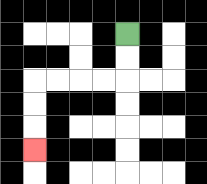{'start': '[5, 1]', 'end': '[1, 6]', 'path_directions': 'D,D,L,L,L,L,D,D,D', 'path_coordinates': '[[5, 1], [5, 2], [5, 3], [4, 3], [3, 3], [2, 3], [1, 3], [1, 4], [1, 5], [1, 6]]'}